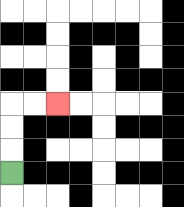{'start': '[0, 7]', 'end': '[2, 4]', 'path_directions': 'U,U,U,R,R', 'path_coordinates': '[[0, 7], [0, 6], [0, 5], [0, 4], [1, 4], [2, 4]]'}